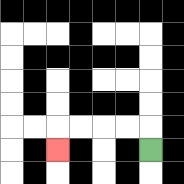{'start': '[6, 6]', 'end': '[2, 6]', 'path_directions': 'U,L,L,L,L,D', 'path_coordinates': '[[6, 6], [6, 5], [5, 5], [4, 5], [3, 5], [2, 5], [2, 6]]'}